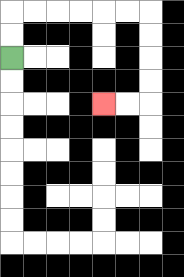{'start': '[0, 2]', 'end': '[4, 4]', 'path_directions': 'U,U,R,R,R,R,R,R,D,D,D,D,L,L', 'path_coordinates': '[[0, 2], [0, 1], [0, 0], [1, 0], [2, 0], [3, 0], [4, 0], [5, 0], [6, 0], [6, 1], [6, 2], [6, 3], [6, 4], [5, 4], [4, 4]]'}